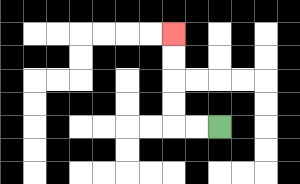{'start': '[9, 5]', 'end': '[7, 1]', 'path_directions': 'L,L,U,U,U,U', 'path_coordinates': '[[9, 5], [8, 5], [7, 5], [7, 4], [7, 3], [7, 2], [7, 1]]'}